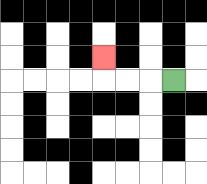{'start': '[7, 3]', 'end': '[4, 2]', 'path_directions': 'L,L,L,U', 'path_coordinates': '[[7, 3], [6, 3], [5, 3], [4, 3], [4, 2]]'}